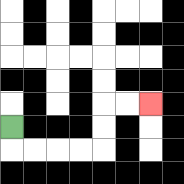{'start': '[0, 5]', 'end': '[6, 4]', 'path_directions': 'D,R,R,R,R,U,U,R,R', 'path_coordinates': '[[0, 5], [0, 6], [1, 6], [2, 6], [3, 6], [4, 6], [4, 5], [4, 4], [5, 4], [6, 4]]'}